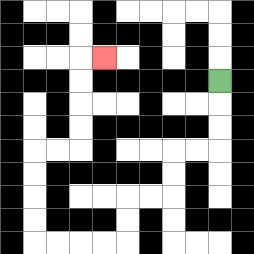{'start': '[9, 3]', 'end': '[4, 2]', 'path_directions': 'D,D,D,L,L,D,D,L,L,D,D,L,L,L,L,U,U,U,U,R,R,U,U,U,U,R', 'path_coordinates': '[[9, 3], [9, 4], [9, 5], [9, 6], [8, 6], [7, 6], [7, 7], [7, 8], [6, 8], [5, 8], [5, 9], [5, 10], [4, 10], [3, 10], [2, 10], [1, 10], [1, 9], [1, 8], [1, 7], [1, 6], [2, 6], [3, 6], [3, 5], [3, 4], [3, 3], [3, 2], [4, 2]]'}